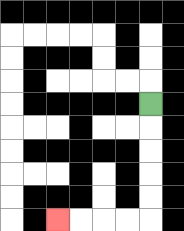{'start': '[6, 4]', 'end': '[2, 9]', 'path_directions': 'D,D,D,D,D,L,L,L,L', 'path_coordinates': '[[6, 4], [6, 5], [6, 6], [6, 7], [6, 8], [6, 9], [5, 9], [4, 9], [3, 9], [2, 9]]'}